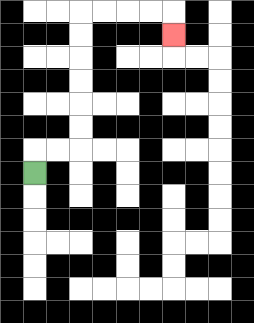{'start': '[1, 7]', 'end': '[7, 1]', 'path_directions': 'U,R,R,U,U,U,U,U,U,R,R,R,R,D', 'path_coordinates': '[[1, 7], [1, 6], [2, 6], [3, 6], [3, 5], [3, 4], [3, 3], [3, 2], [3, 1], [3, 0], [4, 0], [5, 0], [6, 0], [7, 0], [7, 1]]'}